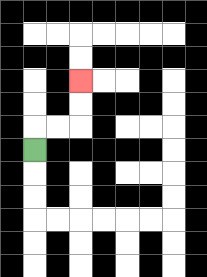{'start': '[1, 6]', 'end': '[3, 3]', 'path_directions': 'U,R,R,U,U', 'path_coordinates': '[[1, 6], [1, 5], [2, 5], [3, 5], [3, 4], [3, 3]]'}